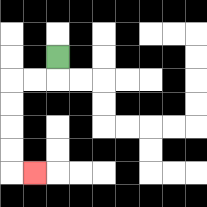{'start': '[2, 2]', 'end': '[1, 7]', 'path_directions': 'D,L,L,D,D,D,D,R', 'path_coordinates': '[[2, 2], [2, 3], [1, 3], [0, 3], [0, 4], [0, 5], [0, 6], [0, 7], [1, 7]]'}